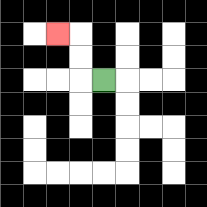{'start': '[4, 3]', 'end': '[2, 1]', 'path_directions': 'L,U,U,L', 'path_coordinates': '[[4, 3], [3, 3], [3, 2], [3, 1], [2, 1]]'}